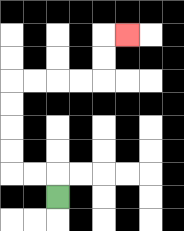{'start': '[2, 8]', 'end': '[5, 1]', 'path_directions': 'U,L,L,U,U,U,U,R,R,R,R,U,U,R', 'path_coordinates': '[[2, 8], [2, 7], [1, 7], [0, 7], [0, 6], [0, 5], [0, 4], [0, 3], [1, 3], [2, 3], [3, 3], [4, 3], [4, 2], [4, 1], [5, 1]]'}